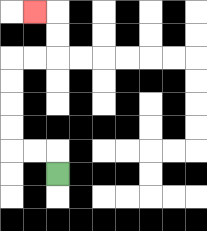{'start': '[2, 7]', 'end': '[1, 0]', 'path_directions': 'U,L,L,U,U,U,U,R,R,U,U,L', 'path_coordinates': '[[2, 7], [2, 6], [1, 6], [0, 6], [0, 5], [0, 4], [0, 3], [0, 2], [1, 2], [2, 2], [2, 1], [2, 0], [1, 0]]'}